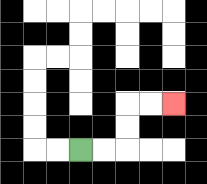{'start': '[3, 6]', 'end': '[7, 4]', 'path_directions': 'R,R,U,U,R,R', 'path_coordinates': '[[3, 6], [4, 6], [5, 6], [5, 5], [5, 4], [6, 4], [7, 4]]'}